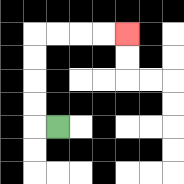{'start': '[2, 5]', 'end': '[5, 1]', 'path_directions': 'L,U,U,U,U,R,R,R,R', 'path_coordinates': '[[2, 5], [1, 5], [1, 4], [1, 3], [1, 2], [1, 1], [2, 1], [3, 1], [4, 1], [5, 1]]'}